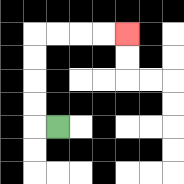{'start': '[2, 5]', 'end': '[5, 1]', 'path_directions': 'L,U,U,U,U,R,R,R,R', 'path_coordinates': '[[2, 5], [1, 5], [1, 4], [1, 3], [1, 2], [1, 1], [2, 1], [3, 1], [4, 1], [5, 1]]'}